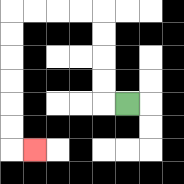{'start': '[5, 4]', 'end': '[1, 6]', 'path_directions': 'L,U,U,U,U,L,L,L,L,D,D,D,D,D,D,R', 'path_coordinates': '[[5, 4], [4, 4], [4, 3], [4, 2], [4, 1], [4, 0], [3, 0], [2, 0], [1, 0], [0, 0], [0, 1], [0, 2], [0, 3], [0, 4], [0, 5], [0, 6], [1, 6]]'}